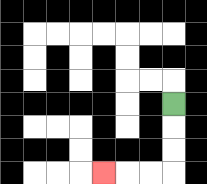{'start': '[7, 4]', 'end': '[4, 7]', 'path_directions': 'D,D,D,L,L,L', 'path_coordinates': '[[7, 4], [7, 5], [7, 6], [7, 7], [6, 7], [5, 7], [4, 7]]'}